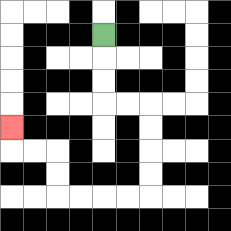{'start': '[4, 1]', 'end': '[0, 5]', 'path_directions': 'D,D,D,R,R,D,D,D,D,L,L,L,L,U,U,L,L,U', 'path_coordinates': '[[4, 1], [4, 2], [4, 3], [4, 4], [5, 4], [6, 4], [6, 5], [6, 6], [6, 7], [6, 8], [5, 8], [4, 8], [3, 8], [2, 8], [2, 7], [2, 6], [1, 6], [0, 6], [0, 5]]'}